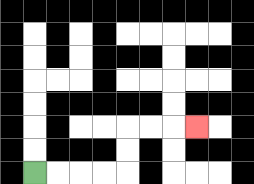{'start': '[1, 7]', 'end': '[8, 5]', 'path_directions': 'R,R,R,R,U,U,R,R,R', 'path_coordinates': '[[1, 7], [2, 7], [3, 7], [4, 7], [5, 7], [5, 6], [5, 5], [6, 5], [7, 5], [8, 5]]'}